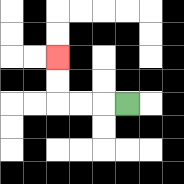{'start': '[5, 4]', 'end': '[2, 2]', 'path_directions': 'L,L,L,U,U', 'path_coordinates': '[[5, 4], [4, 4], [3, 4], [2, 4], [2, 3], [2, 2]]'}